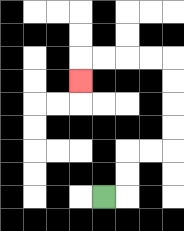{'start': '[4, 8]', 'end': '[3, 3]', 'path_directions': 'R,U,U,R,R,U,U,U,U,L,L,L,L,D', 'path_coordinates': '[[4, 8], [5, 8], [5, 7], [5, 6], [6, 6], [7, 6], [7, 5], [7, 4], [7, 3], [7, 2], [6, 2], [5, 2], [4, 2], [3, 2], [3, 3]]'}